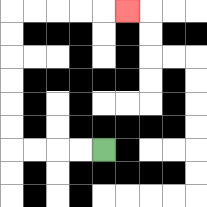{'start': '[4, 6]', 'end': '[5, 0]', 'path_directions': 'L,L,L,L,U,U,U,U,U,U,R,R,R,R,R', 'path_coordinates': '[[4, 6], [3, 6], [2, 6], [1, 6], [0, 6], [0, 5], [0, 4], [0, 3], [0, 2], [0, 1], [0, 0], [1, 0], [2, 0], [3, 0], [4, 0], [5, 0]]'}